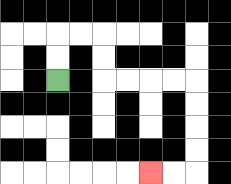{'start': '[2, 3]', 'end': '[6, 7]', 'path_directions': 'U,U,R,R,D,D,R,R,R,R,D,D,D,D,L,L', 'path_coordinates': '[[2, 3], [2, 2], [2, 1], [3, 1], [4, 1], [4, 2], [4, 3], [5, 3], [6, 3], [7, 3], [8, 3], [8, 4], [8, 5], [8, 6], [8, 7], [7, 7], [6, 7]]'}